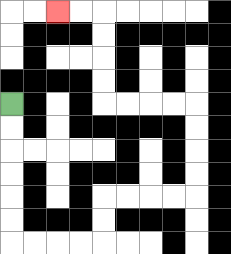{'start': '[0, 4]', 'end': '[2, 0]', 'path_directions': 'D,D,D,D,D,D,R,R,R,R,U,U,R,R,R,R,U,U,U,U,L,L,L,L,U,U,U,U,L,L', 'path_coordinates': '[[0, 4], [0, 5], [0, 6], [0, 7], [0, 8], [0, 9], [0, 10], [1, 10], [2, 10], [3, 10], [4, 10], [4, 9], [4, 8], [5, 8], [6, 8], [7, 8], [8, 8], [8, 7], [8, 6], [8, 5], [8, 4], [7, 4], [6, 4], [5, 4], [4, 4], [4, 3], [4, 2], [4, 1], [4, 0], [3, 0], [2, 0]]'}